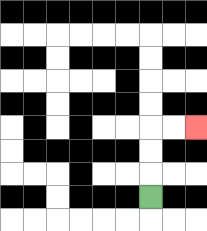{'start': '[6, 8]', 'end': '[8, 5]', 'path_directions': 'U,U,U,R,R', 'path_coordinates': '[[6, 8], [6, 7], [6, 6], [6, 5], [7, 5], [8, 5]]'}